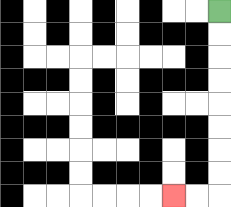{'start': '[9, 0]', 'end': '[7, 8]', 'path_directions': 'D,D,D,D,D,D,D,D,L,L', 'path_coordinates': '[[9, 0], [9, 1], [9, 2], [9, 3], [9, 4], [9, 5], [9, 6], [9, 7], [9, 8], [8, 8], [7, 8]]'}